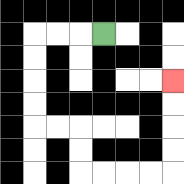{'start': '[4, 1]', 'end': '[7, 3]', 'path_directions': 'L,L,L,D,D,D,D,R,R,D,D,R,R,R,R,U,U,U,U', 'path_coordinates': '[[4, 1], [3, 1], [2, 1], [1, 1], [1, 2], [1, 3], [1, 4], [1, 5], [2, 5], [3, 5], [3, 6], [3, 7], [4, 7], [5, 7], [6, 7], [7, 7], [7, 6], [7, 5], [7, 4], [7, 3]]'}